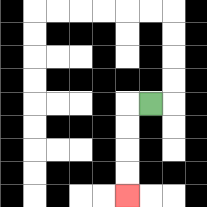{'start': '[6, 4]', 'end': '[5, 8]', 'path_directions': 'L,D,D,D,D', 'path_coordinates': '[[6, 4], [5, 4], [5, 5], [5, 6], [5, 7], [5, 8]]'}